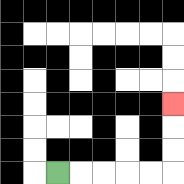{'start': '[2, 7]', 'end': '[7, 4]', 'path_directions': 'R,R,R,R,R,U,U,U', 'path_coordinates': '[[2, 7], [3, 7], [4, 7], [5, 7], [6, 7], [7, 7], [7, 6], [7, 5], [7, 4]]'}